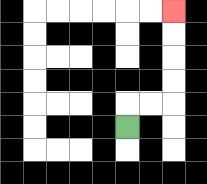{'start': '[5, 5]', 'end': '[7, 0]', 'path_directions': 'U,R,R,U,U,U,U', 'path_coordinates': '[[5, 5], [5, 4], [6, 4], [7, 4], [7, 3], [7, 2], [7, 1], [7, 0]]'}